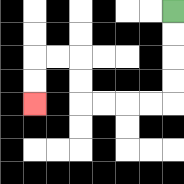{'start': '[7, 0]', 'end': '[1, 4]', 'path_directions': 'D,D,D,D,L,L,L,L,U,U,L,L,D,D', 'path_coordinates': '[[7, 0], [7, 1], [7, 2], [7, 3], [7, 4], [6, 4], [5, 4], [4, 4], [3, 4], [3, 3], [3, 2], [2, 2], [1, 2], [1, 3], [1, 4]]'}